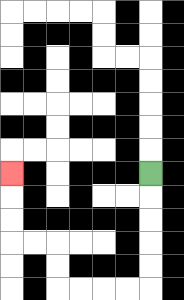{'start': '[6, 7]', 'end': '[0, 7]', 'path_directions': 'D,D,D,D,D,L,L,L,L,U,U,L,L,U,U,U', 'path_coordinates': '[[6, 7], [6, 8], [6, 9], [6, 10], [6, 11], [6, 12], [5, 12], [4, 12], [3, 12], [2, 12], [2, 11], [2, 10], [1, 10], [0, 10], [0, 9], [0, 8], [0, 7]]'}